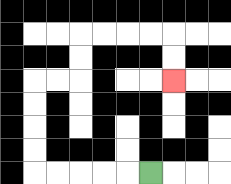{'start': '[6, 7]', 'end': '[7, 3]', 'path_directions': 'L,L,L,L,L,U,U,U,U,R,R,U,U,R,R,R,R,D,D', 'path_coordinates': '[[6, 7], [5, 7], [4, 7], [3, 7], [2, 7], [1, 7], [1, 6], [1, 5], [1, 4], [1, 3], [2, 3], [3, 3], [3, 2], [3, 1], [4, 1], [5, 1], [6, 1], [7, 1], [7, 2], [7, 3]]'}